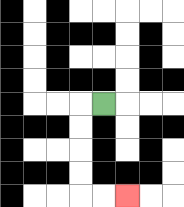{'start': '[4, 4]', 'end': '[5, 8]', 'path_directions': 'L,D,D,D,D,R,R', 'path_coordinates': '[[4, 4], [3, 4], [3, 5], [3, 6], [3, 7], [3, 8], [4, 8], [5, 8]]'}